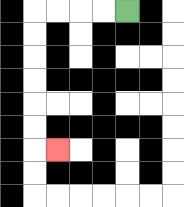{'start': '[5, 0]', 'end': '[2, 6]', 'path_directions': 'L,L,L,L,D,D,D,D,D,D,R', 'path_coordinates': '[[5, 0], [4, 0], [3, 0], [2, 0], [1, 0], [1, 1], [1, 2], [1, 3], [1, 4], [1, 5], [1, 6], [2, 6]]'}